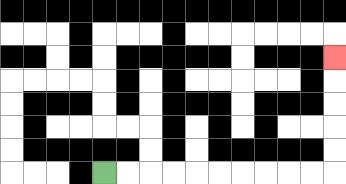{'start': '[4, 7]', 'end': '[14, 2]', 'path_directions': 'R,R,R,R,R,R,R,R,R,R,U,U,U,U,U', 'path_coordinates': '[[4, 7], [5, 7], [6, 7], [7, 7], [8, 7], [9, 7], [10, 7], [11, 7], [12, 7], [13, 7], [14, 7], [14, 6], [14, 5], [14, 4], [14, 3], [14, 2]]'}